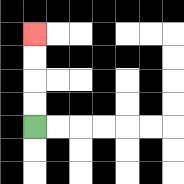{'start': '[1, 5]', 'end': '[1, 1]', 'path_directions': 'U,U,U,U', 'path_coordinates': '[[1, 5], [1, 4], [1, 3], [1, 2], [1, 1]]'}